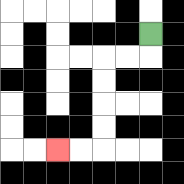{'start': '[6, 1]', 'end': '[2, 6]', 'path_directions': 'D,L,L,D,D,D,D,L,L', 'path_coordinates': '[[6, 1], [6, 2], [5, 2], [4, 2], [4, 3], [4, 4], [4, 5], [4, 6], [3, 6], [2, 6]]'}